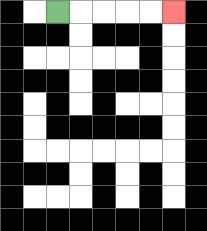{'start': '[2, 0]', 'end': '[7, 0]', 'path_directions': 'R,R,R,R,R', 'path_coordinates': '[[2, 0], [3, 0], [4, 0], [5, 0], [6, 0], [7, 0]]'}